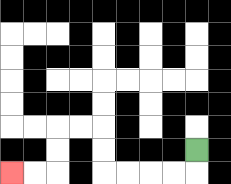{'start': '[8, 6]', 'end': '[0, 7]', 'path_directions': 'D,L,L,L,L,U,U,L,L,D,D,L,L', 'path_coordinates': '[[8, 6], [8, 7], [7, 7], [6, 7], [5, 7], [4, 7], [4, 6], [4, 5], [3, 5], [2, 5], [2, 6], [2, 7], [1, 7], [0, 7]]'}